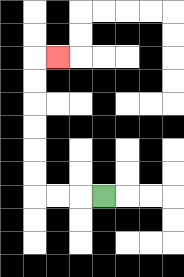{'start': '[4, 8]', 'end': '[2, 2]', 'path_directions': 'L,L,L,U,U,U,U,U,U,R', 'path_coordinates': '[[4, 8], [3, 8], [2, 8], [1, 8], [1, 7], [1, 6], [1, 5], [1, 4], [1, 3], [1, 2], [2, 2]]'}